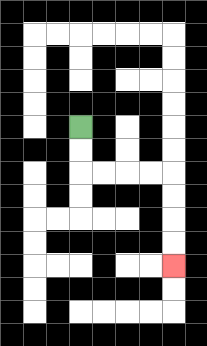{'start': '[3, 5]', 'end': '[7, 11]', 'path_directions': 'D,D,R,R,R,R,D,D,D,D', 'path_coordinates': '[[3, 5], [3, 6], [3, 7], [4, 7], [5, 7], [6, 7], [7, 7], [7, 8], [7, 9], [7, 10], [7, 11]]'}